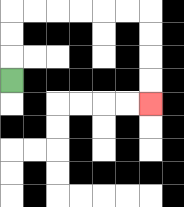{'start': '[0, 3]', 'end': '[6, 4]', 'path_directions': 'U,U,U,R,R,R,R,R,R,D,D,D,D', 'path_coordinates': '[[0, 3], [0, 2], [0, 1], [0, 0], [1, 0], [2, 0], [3, 0], [4, 0], [5, 0], [6, 0], [6, 1], [6, 2], [6, 3], [6, 4]]'}